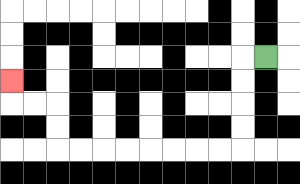{'start': '[11, 2]', 'end': '[0, 3]', 'path_directions': 'L,D,D,D,D,L,L,L,L,L,L,L,L,U,U,L,L,U', 'path_coordinates': '[[11, 2], [10, 2], [10, 3], [10, 4], [10, 5], [10, 6], [9, 6], [8, 6], [7, 6], [6, 6], [5, 6], [4, 6], [3, 6], [2, 6], [2, 5], [2, 4], [1, 4], [0, 4], [0, 3]]'}